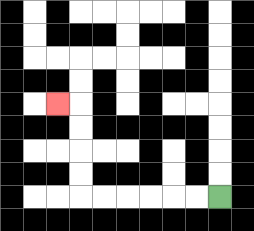{'start': '[9, 8]', 'end': '[2, 4]', 'path_directions': 'L,L,L,L,L,L,U,U,U,U,L', 'path_coordinates': '[[9, 8], [8, 8], [7, 8], [6, 8], [5, 8], [4, 8], [3, 8], [3, 7], [3, 6], [3, 5], [3, 4], [2, 4]]'}